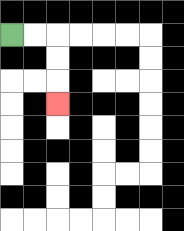{'start': '[0, 1]', 'end': '[2, 4]', 'path_directions': 'R,R,D,D,D', 'path_coordinates': '[[0, 1], [1, 1], [2, 1], [2, 2], [2, 3], [2, 4]]'}